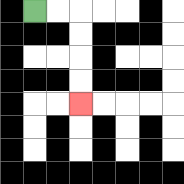{'start': '[1, 0]', 'end': '[3, 4]', 'path_directions': 'R,R,D,D,D,D', 'path_coordinates': '[[1, 0], [2, 0], [3, 0], [3, 1], [3, 2], [3, 3], [3, 4]]'}